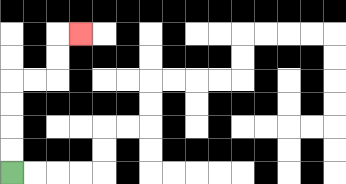{'start': '[0, 7]', 'end': '[3, 1]', 'path_directions': 'U,U,U,U,R,R,U,U,R', 'path_coordinates': '[[0, 7], [0, 6], [0, 5], [0, 4], [0, 3], [1, 3], [2, 3], [2, 2], [2, 1], [3, 1]]'}